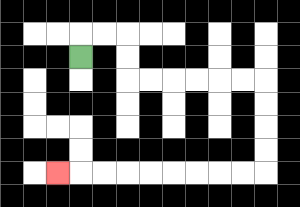{'start': '[3, 2]', 'end': '[2, 7]', 'path_directions': 'U,R,R,D,D,R,R,R,R,R,R,D,D,D,D,L,L,L,L,L,L,L,L,L', 'path_coordinates': '[[3, 2], [3, 1], [4, 1], [5, 1], [5, 2], [5, 3], [6, 3], [7, 3], [8, 3], [9, 3], [10, 3], [11, 3], [11, 4], [11, 5], [11, 6], [11, 7], [10, 7], [9, 7], [8, 7], [7, 7], [6, 7], [5, 7], [4, 7], [3, 7], [2, 7]]'}